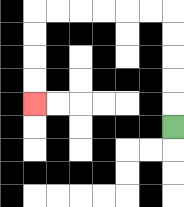{'start': '[7, 5]', 'end': '[1, 4]', 'path_directions': 'U,U,U,U,U,L,L,L,L,L,L,D,D,D,D', 'path_coordinates': '[[7, 5], [7, 4], [7, 3], [7, 2], [7, 1], [7, 0], [6, 0], [5, 0], [4, 0], [3, 0], [2, 0], [1, 0], [1, 1], [1, 2], [1, 3], [1, 4]]'}